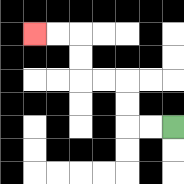{'start': '[7, 5]', 'end': '[1, 1]', 'path_directions': 'L,L,U,U,L,L,U,U,L,L', 'path_coordinates': '[[7, 5], [6, 5], [5, 5], [5, 4], [5, 3], [4, 3], [3, 3], [3, 2], [3, 1], [2, 1], [1, 1]]'}